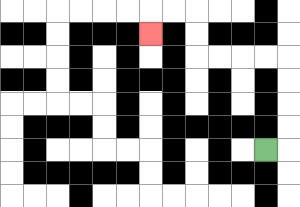{'start': '[11, 6]', 'end': '[6, 1]', 'path_directions': 'R,U,U,U,U,L,L,L,L,U,U,L,L,D', 'path_coordinates': '[[11, 6], [12, 6], [12, 5], [12, 4], [12, 3], [12, 2], [11, 2], [10, 2], [9, 2], [8, 2], [8, 1], [8, 0], [7, 0], [6, 0], [6, 1]]'}